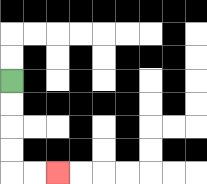{'start': '[0, 3]', 'end': '[2, 7]', 'path_directions': 'D,D,D,D,R,R', 'path_coordinates': '[[0, 3], [0, 4], [0, 5], [0, 6], [0, 7], [1, 7], [2, 7]]'}